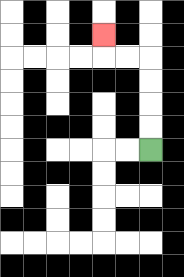{'start': '[6, 6]', 'end': '[4, 1]', 'path_directions': 'U,U,U,U,L,L,U', 'path_coordinates': '[[6, 6], [6, 5], [6, 4], [6, 3], [6, 2], [5, 2], [4, 2], [4, 1]]'}